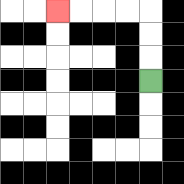{'start': '[6, 3]', 'end': '[2, 0]', 'path_directions': 'U,U,U,L,L,L,L', 'path_coordinates': '[[6, 3], [6, 2], [6, 1], [6, 0], [5, 0], [4, 0], [3, 0], [2, 0]]'}